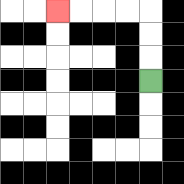{'start': '[6, 3]', 'end': '[2, 0]', 'path_directions': 'U,U,U,L,L,L,L', 'path_coordinates': '[[6, 3], [6, 2], [6, 1], [6, 0], [5, 0], [4, 0], [3, 0], [2, 0]]'}